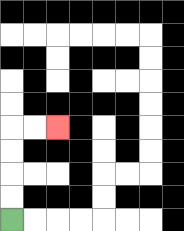{'start': '[0, 9]', 'end': '[2, 5]', 'path_directions': 'U,U,U,U,R,R', 'path_coordinates': '[[0, 9], [0, 8], [0, 7], [0, 6], [0, 5], [1, 5], [2, 5]]'}